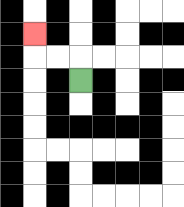{'start': '[3, 3]', 'end': '[1, 1]', 'path_directions': 'U,L,L,U', 'path_coordinates': '[[3, 3], [3, 2], [2, 2], [1, 2], [1, 1]]'}